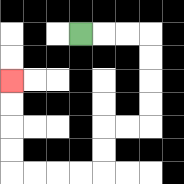{'start': '[3, 1]', 'end': '[0, 3]', 'path_directions': 'R,R,R,D,D,D,D,L,L,D,D,L,L,L,L,U,U,U,U', 'path_coordinates': '[[3, 1], [4, 1], [5, 1], [6, 1], [6, 2], [6, 3], [6, 4], [6, 5], [5, 5], [4, 5], [4, 6], [4, 7], [3, 7], [2, 7], [1, 7], [0, 7], [0, 6], [0, 5], [0, 4], [0, 3]]'}